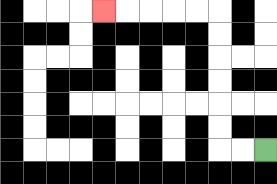{'start': '[11, 6]', 'end': '[4, 0]', 'path_directions': 'L,L,U,U,U,U,U,U,L,L,L,L,L', 'path_coordinates': '[[11, 6], [10, 6], [9, 6], [9, 5], [9, 4], [9, 3], [9, 2], [9, 1], [9, 0], [8, 0], [7, 0], [6, 0], [5, 0], [4, 0]]'}